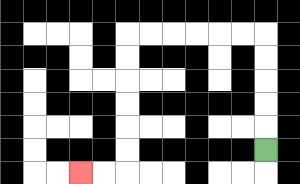{'start': '[11, 6]', 'end': '[3, 7]', 'path_directions': 'U,U,U,U,U,L,L,L,L,L,L,D,D,D,D,D,D,L,L', 'path_coordinates': '[[11, 6], [11, 5], [11, 4], [11, 3], [11, 2], [11, 1], [10, 1], [9, 1], [8, 1], [7, 1], [6, 1], [5, 1], [5, 2], [5, 3], [5, 4], [5, 5], [5, 6], [5, 7], [4, 7], [3, 7]]'}